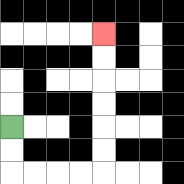{'start': '[0, 5]', 'end': '[4, 1]', 'path_directions': 'D,D,R,R,R,R,U,U,U,U,U,U', 'path_coordinates': '[[0, 5], [0, 6], [0, 7], [1, 7], [2, 7], [3, 7], [4, 7], [4, 6], [4, 5], [4, 4], [4, 3], [4, 2], [4, 1]]'}